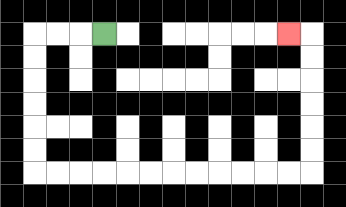{'start': '[4, 1]', 'end': '[12, 1]', 'path_directions': 'L,L,L,D,D,D,D,D,D,R,R,R,R,R,R,R,R,R,R,R,R,U,U,U,U,U,U,L', 'path_coordinates': '[[4, 1], [3, 1], [2, 1], [1, 1], [1, 2], [1, 3], [1, 4], [1, 5], [1, 6], [1, 7], [2, 7], [3, 7], [4, 7], [5, 7], [6, 7], [7, 7], [8, 7], [9, 7], [10, 7], [11, 7], [12, 7], [13, 7], [13, 6], [13, 5], [13, 4], [13, 3], [13, 2], [13, 1], [12, 1]]'}